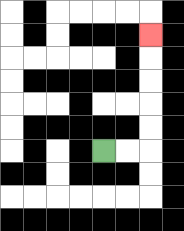{'start': '[4, 6]', 'end': '[6, 1]', 'path_directions': 'R,R,U,U,U,U,U', 'path_coordinates': '[[4, 6], [5, 6], [6, 6], [6, 5], [6, 4], [6, 3], [6, 2], [6, 1]]'}